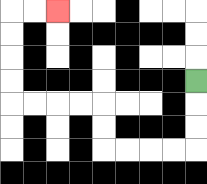{'start': '[8, 3]', 'end': '[2, 0]', 'path_directions': 'D,D,D,L,L,L,L,U,U,L,L,L,L,U,U,U,U,R,R', 'path_coordinates': '[[8, 3], [8, 4], [8, 5], [8, 6], [7, 6], [6, 6], [5, 6], [4, 6], [4, 5], [4, 4], [3, 4], [2, 4], [1, 4], [0, 4], [0, 3], [0, 2], [0, 1], [0, 0], [1, 0], [2, 0]]'}